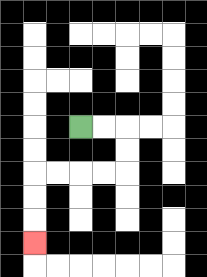{'start': '[3, 5]', 'end': '[1, 10]', 'path_directions': 'R,R,D,D,L,L,L,L,D,D,D', 'path_coordinates': '[[3, 5], [4, 5], [5, 5], [5, 6], [5, 7], [4, 7], [3, 7], [2, 7], [1, 7], [1, 8], [1, 9], [1, 10]]'}